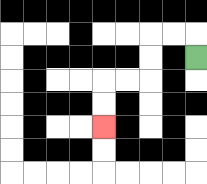{'start': '[8, 2]', 'end': '[4, 5]', 'path_directions': 'U,L,L,D,D,L,L,D,D', 'path_coordinates': '[[8, 2], [8, 1], [7, 1], [6, 1], [6, 2], [6, 3], [5, 3], [4, 3], [4, 4], [4, 5]]'}